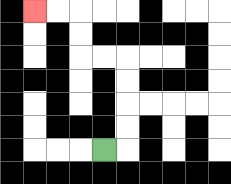{'start': '[4, 6]', 'end': '[1, 0]', 'path_directions': 'R,U,U,U,U,L,L,U,U,L,L', 'path_coordinates': '[[4, 6], [5, 6], [5, 5], [5, 4], [5, 3], [5, 2], [4, 2], [3, 2], [3, 1], [3, 0], [2, 0], [1, 0]]'}